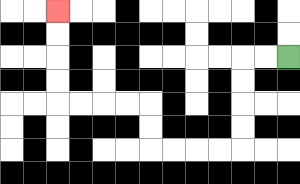{'start': '[12, 2]', 'end': '[2, 0]', 'path_directions': 'L,L,D,D,D,D,L,L,L,L,U,U,L,L,L,L,U,U,U,U', 'path_coordinates': '[[12, 2], [11, 2], [10, 2], [10, 3], [10, 4], [10, 5], [10, 6], [9, 6], [8, 6], [7, 6], [6, 6], [6, 5], [6, 4], [5, 4], [4, 4], [3, 4], [2, 4], [2, 3], [2, 2], [2, 1], [2, 0]]'}